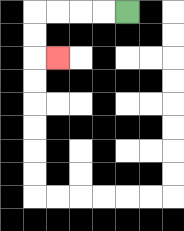{'start': '[5, 0]', 'end': '[2, 2]', 'path_directions': 'L,L,L,L,D,D,R', 'path_coordinates': '[[5, 0], [4, 0], [3, 0], [2, 0], [1, 0], [1, 1], [1, 2], [2, 2]]'}